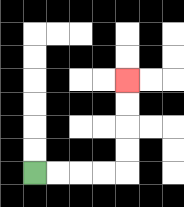{'start': '[1, 7]', 'end': '[5, 3]', 'path_directions': 'R,R,R,R,U,U,U,U', 'path_coordinates': '[[1, 7], [2, 7], [3, 7], [4, 7], [5, 7], [5, 6], [5, 5], [5, 4], [5, 3]]'}